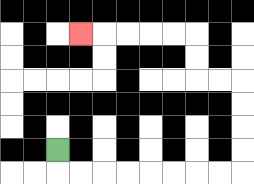{'start': '[2, 6]', 'end': '[3, 1]', 'path_directions': 'D,R,R,R,R,R,R,R,R,U,U,U,U,L,L,U,U,L,L,L,L,L', 'path_coordinates': '[[2, 6], [2, 7], [3, 7], [4, 7], [5, 7], [6, 7], [7, 7], [8, 7], [9, 7], [10, 7], [10, 6], [10, 5], [10, 4], [10, 3], [9, 3], [8, 3], [8, 2], [8, 1], [7, 1], [6, 1], [5, 1], [4, 1], [3, 1]]'}